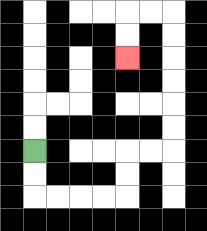{'start': '[1, 6]', 'end': '[5, 2]', 'path_directions': 'D,D,R,R,R,R,U,U,R,R,U,U,U,U,U,U,L,L,D,D', 'path_coordinates': '[[1, 6], [1, 7], [1, 8], [2, 8], [3, 8], [4, 8], [5, 8], [5, 7], [5, 6], [6, 6], [7, 6], [7, 5], [7, 4], [7, 3], [7, 2], [7, 1], [7, 0], [6, 0], [5, 0], [5, 1], [5, 2]]'}